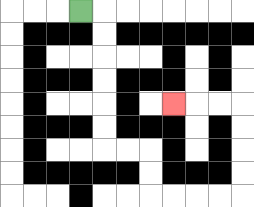{'start': '[3, 0]', 'end': '[7, 4]', 'path_directions': 'R,D,D,D,D,D,D,R,R,D,D,R,R,R,R,U,U,U,U,L,L,L', 'path_coordinates': '[[3, 0], [4, 0], [4, 1], [4, 2], [4, 3], [4, 4], [4, 5], [4, 6], [5, 6], [6, 6], [6, 7], [6, 8], [7, 8], [8, 8], [9, 8], [10, 8], [10, 7], [10, 6], [10, 5], [10, 4], [9, 4], [8, 4], [7, 4]]'}